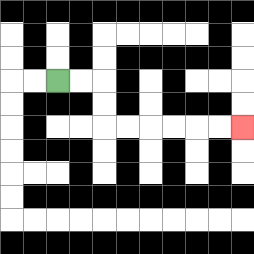{'start': '[2, 3]', 'end': '[10, 5]', 'path_directions': 'R,R,D,D,R,R,R,R,R,R', 'path_coordinates': '[[2, 3], [3, 3], [4, 3], [4, 4], [4, 5], [5, 5], [6, 5], [7, 5], [8, 5], [9, 5], [10, 5]]'}